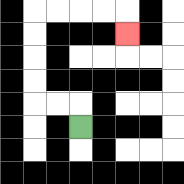{'start': '[3, 5]', 'end': '[5, 1]', 'path_directions': 'U,L,L,U,U,U,U,R,R,R,R,D', 'path_coordinates': '[[3, 5], [3, 4], [2, 4], [1, 4], [1, 3], [1, 2], [1, 1], [1, 0], [2, 0], [3, 0], [4, 0], [5, 0], [5, 1]]'}